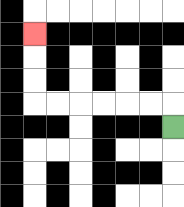{'start': '[7, 5]', 'end': '[1, 1]', 'path_directions': 'U,L,L,L,L,L,L,U,U,U', 'path_coordinates': '[[7, 5], [7, 4], [6, 4], [5, 4], [4, 4], [3, 4], [2, 4], [1, 4], [1, 3], [1, 2], [1, 1]]'}